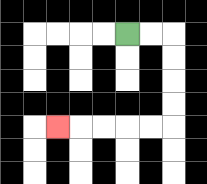{'start': '[5, 1]', 'end': '[2, 5]', 'path_directions': 'R,R,D,D,D,D,L,L,L,L,L', 'path_coordinates': '[[5, 1], [6, 1], [7, 1], [7, 2], [7, 3], [7, 4], [7, 5], [6, 5], [5, 5], [4, 5], [3, 5], [2, 5]]'}